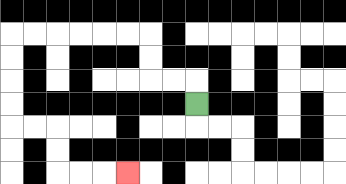{'start': '[8, 4]', 'end': '[5, 7]', 'path_directions': 'U,L,L,U,U,L,L,L,L,L,L,D,D,D,D,R,R,D,D,R,R,R', 'path_coordinates': '[[8, 4], [8, 3], [7, 3], [6, 3], [6, 2], [6, 1], [5, 1], [4, 1], [3, 1], [2, 1], [1, 1], [0, 1], [0, 2], [0, 3], [0, 4], [0, 5], [1, 5], [2, 5], [2, 6], [2, 7], [3, 7], [4, 7], [5, 7]]'}